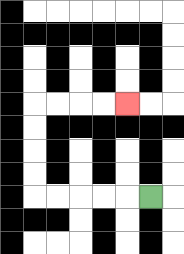{'start': '[6, 8]', 'end': '[5, 4]', 'path_directions': 'L,L,L,L,L,U,U,U,U,R,R,R,R', 'path_coordinates': '[[6, 8], [5, 8], [4, 8], [3, 8], [2, 8], [1, 8], [1, 7], [1, 6], [1, 5], [1, 4], [2, 4], [3, 4], [4, 4], [5, 4]]'}